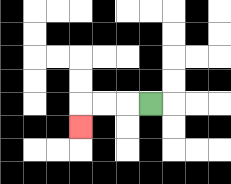{'start': '[6, 4]', 'end': '[3, 5]', 'path_directions': 'L,L,L,D', 'path_coordinates': '[[6, 4], [5, 4], [4, 4], [3, 4], [3, 5]]'}